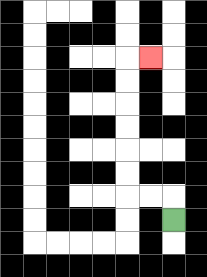{'start': '[7, 9]', 'end': '[6, 2]', 'path_directions': 'U,L,L,U,U,U,U,U,U,R', 'path_coordinates': '[[7, 9], [7, 8], [6, 8], [5, 8], [5, 7], [5, 6], [5, 5], [5, 4], [5, 3], [5, 2], [6, 2]]'}